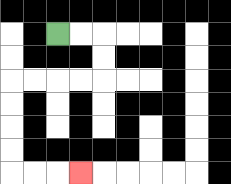{'start': '[2, 1]', 'end': '[3, 7]', 'path_directions': 'R,R,D,D,L,L,L,L,D,D,D,D,R,R,R', 'path_coordinates': '[[2, 1], [3, 1], [4, 1], [4, 2], [4, 3], [3, 3], [2, 3], [1, 3], [0, 3], [0, 4], [0, 5], [0, 6], [0, 7], [1, 7], [2, 7], [3, 7]]'}